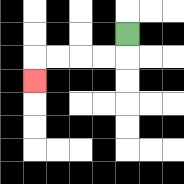{'start': '[5, 1]', 'end': '[1, 3]', 'path_directions': 'D,L,L,L,L,D', 'path_coordinates': '[[5, 1], [5, 2], [4, 2], [3, 2], [2, 2], [1, 2], [1, 3]]'}